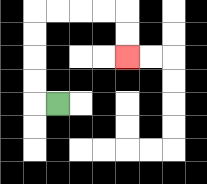{'start': '[2, 4]', 'end': '[5, 2]', 'path_directions': 'L,U,U,U,U,R,R,R,R,D,D', 'path_coordinates': '[[2, 4], [1, 4], [1, 3], [1, 2], [1, 1], [1, 0], [2, 0], [3, 0], [4, 0], [5, 0], [5, 1], [5, 2]]'}